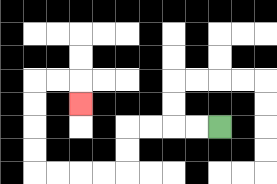{'start': '[9, 5]', 'end': '[3, 4]', 'path_directions': 'L,L,L,L,D,D,L,L,L,L,U,U,U,U,R,R,D', 'path_coordinates': '[[9, 5], [8, 5], [7, 5], [6, 5], [5, 5], [5, 6], [5, 7], [4, 7], [3, 7], [2, 7], [1, 7], [1, 6], [1, 5], [1, 4], [1, 3], [2, 3], [3, 3], [3, 4]]'}